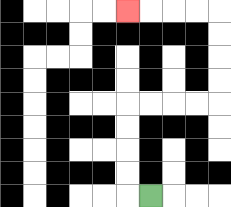{'start': '[6, 8]', 'end': '[5, 0]', 'path_directions': 'L,U,U,U,U,R,R,R,R,U,U,U,U,L,L,L,L', 'path_coordinates': '[[6, 8], [5, 8], [5, 7], [5, 6], [5, 5], [5, 4], [6, 4], [7, 4], [8, 4], [9, 4], [9, 3], [9, 2], [9, 1], [9, 0], [8, 0], [7, 0], [6, 0], [5, 0]]'}